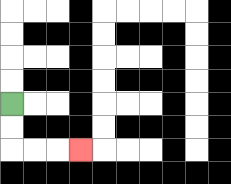{'start': '[0, 4]', 'end': '[3, 6]', 'path_directions': 'D,D,R,R,R', 'path_coordinates': '[[0, 4], [0, 5], [0, 6], [1, 6], [2, 6], [3, 6]]'}